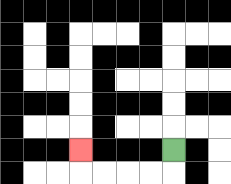{'start': '[7, 6]', 'end': '[3, 6]', 'path_directions': 'D,L,L,L,L,U', 'path_coordinates': '[[7, 6], [7, 7], [6, 7], [5, 7], [4, 7], [3, 7], [3, 6]]'}